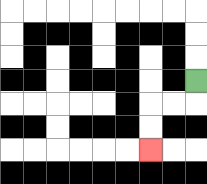{'start': '[8, 3]', 'end': '[6, 6]', 'path_directions': 'D,L,L,D,D', 'path_coordinates': '[[8, 3], [8, 4], [7, 4], [6, 4], [6, 5], [6, 6]]'}